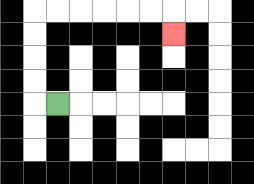{'start': '[2, 4]', 'end': '[7, 1]', 'path_directions': 'L,U,U,U,U,R,R,R,R,R,R,D', 'path_coordinates': '[[2, 4], [1, 4], [1, 3], [1, 2], [1, 1], [1, 0], [2, 0], [3, 0], [4, 0], [5, 0], [6, 0], [7, 0], [7, 1]]'}